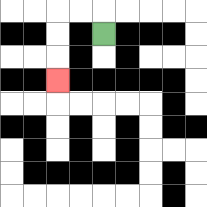{'start': '[4, 1]', 'end': '[2, 3]', 'path_directions': 'U,L,L,D,D,D', 'path_coordinates': '[[4, 1], [4, 0], [3, 0], [2, 0], [2, 1], [2, 2], [2, 3]]'}